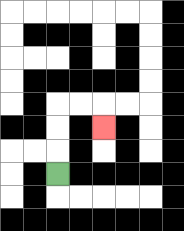{'start': '[2, 7]', 'end': '[4, 5]', 'path_directions': 'U,U,U,R,R,D', 'path_coordinates': '[[2, 7], [2, 6], [2, 5], [2, 4], [3, 4], [4, 4], [4, 5]]'}